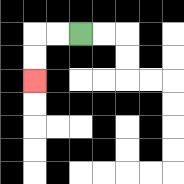{'start': '[3, 1]', 'end': '[1, 3]', 'path_directions': 'L,L,D,D', 'path_coordinates': '[[3, 1], [2, 1], [1, 1], [1, 2], [1, 3]]'}